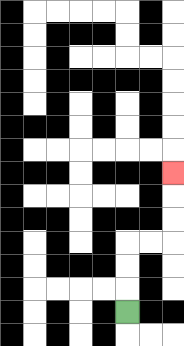{'start': '[5, 13]', 'end': '[7, 7]', 'path_directions': 'U,U,U,R,R,U,U,U', 'path_coordinates': '[[5, 13], [5, 12], [5, 11], [5, 10], [6, 10], [7, 10], [7, 9], [7, 8], [7, 7]]'}